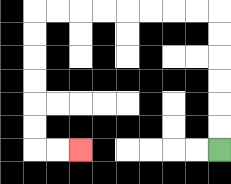{'start': '[9, 6]', 'end': '[3, 6]', 'path_directions': 'U,U,U,U,U,U,L,L,L,L,L,L,L,L,D,D,D,D,D,D,R,R', 'path_coordinates': '[[9, 6], [9, 5], [9, 4], [9, 3], [9, 2], [9, 1], [9, 0], [8, 0], [7, 0], [6, 0], [5, 0], [4, 0], [3, 0], [2, 0], [1, 0], [1, 1], [1, 2], [1, 3], [1, 4], [1, 5], [1, 6], [2, 6], [3, 6]]'}